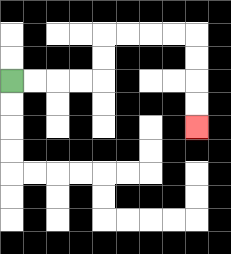{'start': '[0, 3]', 'end': '[8, 5]', 'path_directions': 'R,R,R,R,U,U,R,R,R,R,D,D,D,D', 'path_coordinates': '[[0, 3], [1, 3], [2, 3], [3, 3], [4, 3], [4, 2], [4, 1], [5, 1], [6, 1], [7, 1], [8, 1], [8, 2], [8, 3], [8, 4], [8, 5]]'}